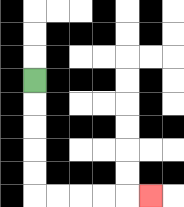{'start': '[1, 3]', 'end': '[6, 8]', 'path_directions': 'D,D,D,D,D,R,R,R,R,R', 'path_coordinates': '[[1, 3], [1, 4], [1, 5], [1, 6], [1, 7], [1, 8], [2, 8], [3, 8], [4, 8], [5, 8], [6, 8]]'}